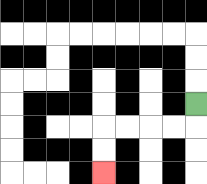{'start': '[8, 4]', 'end': '[4, 7]', 'path_directions': 'D,L,L,L,L,D,D', 'path_coordinates': '[[8, 4], [8, 5], [7, 5], [6, 5], [5, 5], [4, 5], [4, 6], [4, 7]]'}